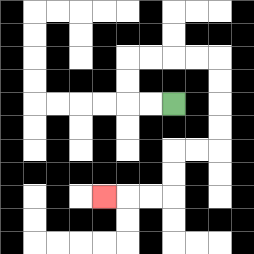{'start': '[7, 4]', 'end': '[4, 8]', 'path_directions': 'L,L,U,U,R,R,R,R,D,D,D,D,L,L,D,D,L,L,L', 'path_coordinates': '[[7, 4], [6, 4], [5, 4], [5, 3], [5, 2], [6, 2], [7, 2], [8, 2], [9, 2], [9, 3], [9, 4], [9, 5], [9, 6], [8, 6], [7, 6], [7, 7], [7, 8], [6, 8], [5, 8], [4, 8]]'}